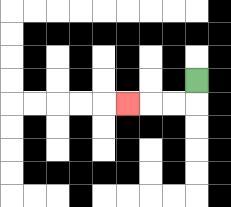{'start': '[8, 3]', 'end': '[5, 4]', 'path_directions': 'D,L,L,L', 'path_coordinates': '[[8, 3], [8, 4], [7, 4], [6, 4], [5, 4]]'}